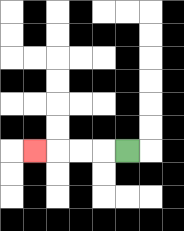{'start': '[5, 6]', 'end': '[1, 6]', 'path_directions': 'L,L,L,L', 'path_coordinates': '[[5, 6], [4, 6], [3, 6], [2, 6], [1, 6]]'}